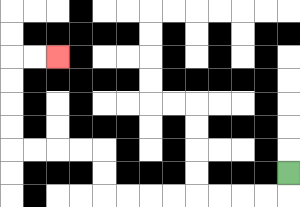{'start': '[12, 7]', 'end': '[2, 2]', 'path_directions': 'D,L,L,L,L,L,L,L,L,U,U,L,L,L,L,U,U,U,U,R,R', 'path_coordinates': '[[12, 7], [12, 8], [11, 8], [10, 8], [9, 8], [8, 8], [7, 8], [6, 8], [5, 8], [4, 8], [4, 7], [4, 6], [3, 6], [2, 6], [1, 6], [0, 6], [0, 5], [0, 4], [0, 3], [0, 2], [1, 2], [2, 2]]'}